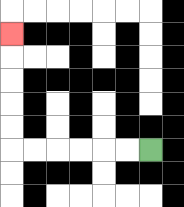{'start': '[6, 6]', 'end': '[0, 1]', 'path_directions': 'L,L,L,L,L,L,U,U,U,U,U', 'path_coordinates': '[[6, 6], [5, 6], [4, 6], [3, 6], [2, 6], [1, 6], [0, 6], [0, 5], [0, 4], [0, 3], [0, 2], [0, 1]]'}